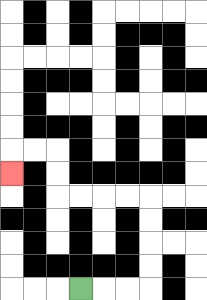{'start': '[3, 12]', 'end': '[0, 7]', 'path_directions': 'R,R,R,U,U,U,U,L,L,L,L,U,U,L,L,D', 'path_coordinates': '[[3, 12], [4, 12], [5, 12], [6, 12], [6, 11], [6, 10], [6, 9], [6, 8], [5, 8], [4, 8], [3, 8], [2, 8], [2, 7], [2, 6], [1, 6], [0, 6], [0, 7]]'}